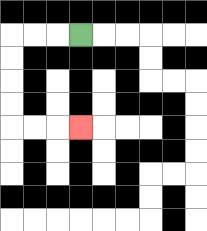{'start': '[3, 1]', 'end': '[3, 5]', 'path_directions': 'L,L,L,D,D,D,D,R,R,R', 'path_coordinates': '[[3, 1], [2, 1], [1, 1], [0, 1], [0, 2], [0, 3], [0, 4], [0, 5], [1, 5], [2, 5], [3, 5]]'}